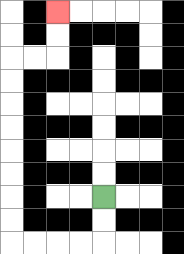{'start': '[4, 8]', 'end': '[2, 0]', 'path_directions': 'D,D,L,L,L,L,U,U,U,U,U,U,U,U,R,R,U,U', 'path_coordinates': '[[4, 8], [4, 9], [4, 10], [3, 10], [2, 10], [1, 10], [0, 10], [0, 9], [0, 8], [0, 7], [0, 6], [0, 5], [0, 4], [0, 3], [0, 2], [1, 2], [2, 2], [2, 1], [2, 0]]'}